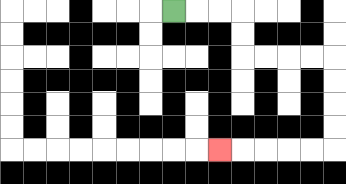{'start': '[7, 0]', 'end': '[9, 6]', 'path_directions': 'R,R,R,D,D,R,R,R,R,D,D,D,D,L,L,L,L,L', 'path_coordinates': '[[7, 0], [8, 0], [9, 0], [10, 0], [10, 1], [10, 2], [11, 2], [12, 2], [13, 2], [14, 2], [14, 3], [14, 4], [14, 5], [14, 6], [13, 6], [12, 6], [11, 6], [10, 6], [9, 6]]'}